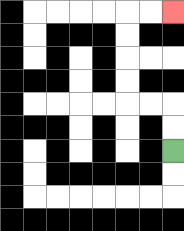{'start': '[7, 6]', 'end': '[7, 0]', 'path_directions': 'U,U,L,L,U,U,U,U,R,R', 'path_coordinates': '[[7, 6], [7, 5], [7, 4], [6, 4], [5, 4], [5, 3], [5, 2], [5, 1], [5, 0], [6, 0], [7, 0]]'}